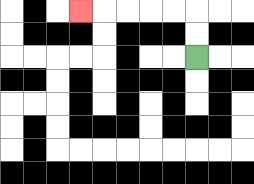{'start': '[8, 2]', 'end': '[3, 0]', 'path_directions': 'U,U,L,L,L,L,L', 'path_coordinates': '[[8, 2], [8, 1], [8, 0], [7, 0], [6, 0], [5, 0], [4, 0], [3, 0]]'}